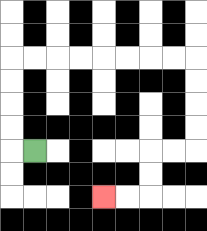{'start': '[1, 6]', 'end': '[4, 8]', 'path_directions': 'L,U,U,U,U,R,R,R,R,R,R,R,R,D,D,D,D,L,L,D,D,L,L', 'path_coordinates': '[[1, 6], [0, 6], [0, 5], [0, 4], [0, 3], [0, 2], [1, 2], [2, 2], [3, 2], [4, 2], [5, 2], [6, 2], [7, 2], [8, 2], [8, 3], [8, 4], [8, 5], [8, 6], [7, 6], [6, 6], [6, 7], [6, 8], [5, 8], [4, 8]]'}